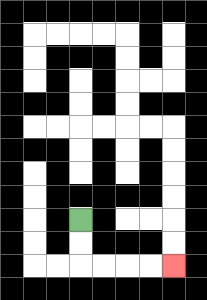{'start': '[3, 9]', 'end': '[7, 11]', 'path_directions': 'D,D,R,R,R,R', 'path_coordinates': '[[3, 9], [3, 10], [3, 11], [4, 11], [5, 11], [6, 11], [7, 11]]'}